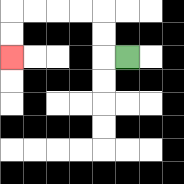{'start': '[5, 2]', 'end': '[0, 2]', 'path_directions': 'L,U,U,L,L,L,L,D,D', 'path_coordinates': '[[5, 2], [4, 2], [4, 1], [4, 0], [3, 0], [2, 0], [1, 0], [0, 0], [0, 1], [0, 2]]'}